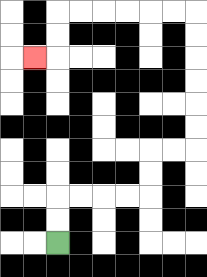{'start': '[2, 10]', 'end': '[1, 2]', 'path_directions': 'U,U,R,R,R,R,U,U,R,R,U,U,U,U,U,U,L,L,L,L,L,L,D,D,L', 'path_coordinates': '[[2, 10], [2, 9], [2, 8], [3, 8], [4, 8], [5, 8], [6, 8], [6, 7], [6, 6], [7, 6], [8, 6], [8, 5], [8, 4], [8, 3], [8, 2], [8, 1], [8, 0], [7, 0], [6, 0], [5, 0], [4, 0], [3, 0], [2, 0], [2, 1], [2, 2], [1, 2]]'}